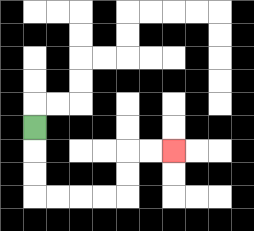{'start': '[1, 5]', 'end': '[7, 6]', 'path_directions': 'D,D,D,R,R,R,R,U,U,R,R', 'path_coordinates': '[[1, 5], [1, 6], [1, 7], [1, 8], [2, 8], [3, 8], [4, 8], [5, 8], [5, 7], [5, 6], [6, 6], [7, 6]]'}